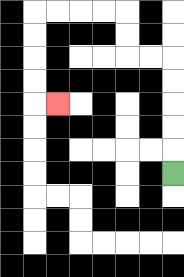{'start': '[7, 7]', 'end': '[2, 4]', 'path_directions': 'U,U,U,U,U,L,L,U,U,L,L,L,L,D,D,D,D,R', 'path_coordinates': '[[7, 7], [7, 6], [7, 5], [7, 4], [7, 3], [7, 2], [6, 2], [5, 2], [5, 1], [5, 0], [4, 0], [3, 0], [2, 0], [1, 0], [1, 1], [1, 2], [1, 3], [1, 4], [2, 4]]'}